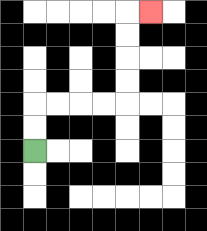{'start': '[1, 6]', 'end': '[6, 0]', 'path_directions': 'U,U,R,R,R,R,U,U,U,U,R', 'path_coordinates': '[[1, 6], [1, 5], [1, 4], [2, 4], [3, 4], [4, 4], [5, 4], [5, 3], [5, 2], [5, 1], [5, 0], [6, 0]]'}